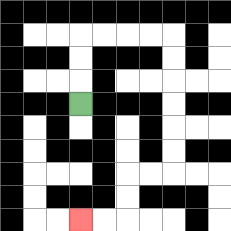{'start': '[3, 4]', 'end': '[3, 9]', 'path_directions': 'U,U,U,R,R,R,R,D,D,D,D,D,D,L,L,D,D,L,L', 'path_coordinates': '[[3, 4], [3, 3], [3, 2], [3, 1], [4, 1], [5, 1], [6, 1], [7, 1], [7, 2], [7, 3], [7, 4], [7, 5], [7, 6], [7, 7], [6, 7], [5, 7], [5, 8], [5, 9], [4, 9], [3, 9]]'}